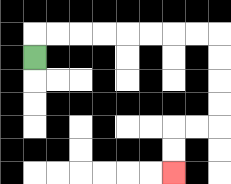{'start': '[1, 2]', 'end': '[7, 7]', 'path_directions': 'U,R,R,R,R,R,R,R,R,D,D,D,D,L,L,D,D', 'path_coordinates': '[[1, 2], [1, 1], [2, 1], [3, 1], [4, 1], [5, 1], [6, 1], [7, 1], [8, 1], [9, 1], [9, 2], [9, 3], [9, 4], [9, 5], [8, 5], [7, 5], [7, 6], [7, 7]]'}